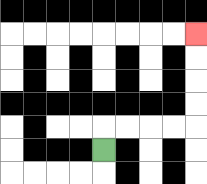{'start': '[4, 6]', 'end': '[8, 1]', 'path_directions': 'U,R,R,R,R,U,U,U,U', 'path_coordinates': '[[4, 6], [4, 5], [5, 5], [6, 5], [7, 5], [8, 5], [8, 4], [8, 3], [8, 2], [8, 1]]'}